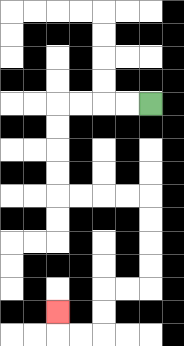{'start': '[6, 4]', 'end': '[2, 13]', 'path_directions': 'L,L,L,L,D,D,D,D,R,R,R,R,D,D,D,D,L,L,D,D,L,L,U', 'path_coordinates': '[[6, 4], [5, 4], [4, 4], [3, 4], [2, 4], [2, 5], [2, 6], [2, 7], [2, 8], [3, 8], [4, 8], [5, 8], [6, 8], [6, 9], [6, 10], [6, 11], [6, 12], [5, 12], [4, 12], [4, 13], [4, 14], [3, 14], [2, 14], [2, 13]]'}